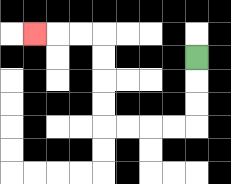{'start': '[8, 2]', 'end': '[1, 1]', 'path_directions': 'D,D,D,L,L,L,L,U,U,U,U,L,L,L', 'path_coordinates': '[[8, 2], [8, 3], [8, 4], [8, 5], [7, 5], [6, 5], [5, 5], [4, 5], [4, 4], [4, 3], [4, 2], [4, 1], [3, 1], [2, 1], [1, 1]]'}